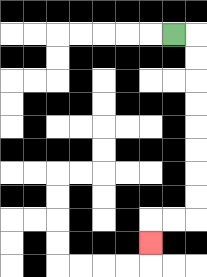{'start': '[7, 1]', 'end': '[6, 10]', 'path_directions': 'R,D,D,D,D,D,D,D,D,L,L,D', 'path_coordinates': '[[7, 1], [8, 1], [8, 2], [8, 3], [8, 4], [8, 5], [8, 6], [8, 7], [8, 8], [8, 9], [7, 9], [6, 9], [6, 10]]'}